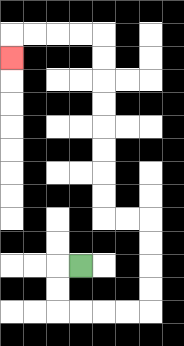{'start': '[3, 11]', 'end': '[0, 2]', 'path_directions': 'L,D,D,R,R,R,R,U,U,U,U,L,L,U,U,U,U,U,U,U,U,L,L,L,L,D', 'path_coordinates': '[[3, 11], [2, 11], [2, 12], [2, 13], [3, 13], [4, 13], [5, 13], [6, 13], [6, 12], [6, 11], [6, 10], [6, 9], [5, 9], [4, 9], [4, 8], [4, 7], [4, 6], [4, 5], [4, 4], [4, 3], [4, 2], [4, 1], [3, 1], [2, 1], [1, 1], [0, 1], [0, 2]]'}